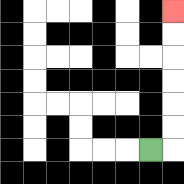{'start': '[6, 6]', 'end': '[7, 0]', 'path_directions': 'R,U,U,U,U,U,U', 'path_coordinates': '[[6, 6], [7, 6], [7, 5], [7, 4], [7, 3], [7, 2], [7, 1], [7, 0]]'}